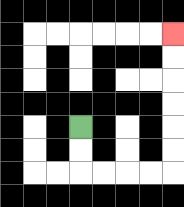{'start': '[3, 5]', 'end': '[7, 1]', 'path_directions': 'D,D,R,R,R,R,U,U,U,U,U,U', 'path_coordinates': '[[3, 5], [3, 6], [3, 7], [4, 7], [5, 7], [6, 7], [7, 7], [7, 6], [7, 5], [7, 4], [7, 3], [7, 2], [7, 1]]'}